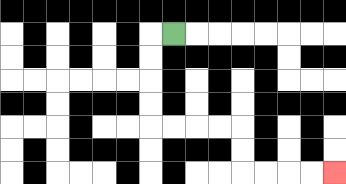{'start': '[7, 1]', 'end': '[14, 7]', 'path_directions': 'L,D,D,D,D,R,R,R,R,D,D,R,R,R,R', 'path_coordinates': '[[7, 1], [6, 1], [6, 2], [6, 3], [6, 4], [6, 5], [7, 5], [8, 5], [9, 5], [10, 5], [10, 6], [10, 7], [11, 7], [12, 7], [13, 7], [14, 7]]'}